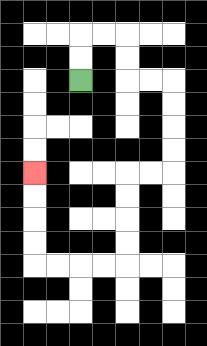{'start': '[3, 3]', 'end': '[1, 7]', 'path_directions': 'U,U,R,R,D,D,R,R,D,D,D,D,L,L,D,D,D,D,L,L,L,L,U,U,U,U', 'path_coordinates': '[[3, 3], [3, 2], [3, 1], [4, 1], [5, 1], [5, 2], [5, 3], [6, 3], [7, 3], [7, 4], [7, 5], [7, 6], [7, 7], [6, 7], [5, 7], [5, 8], [5, 9], [5, 10], [5, 11], [4, 11], [3, 11], [2, 11], [1, 11], [1, 10], [1, 9], [1, 8], [1, 7]]'}